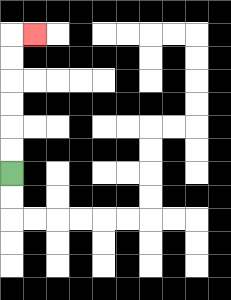{'start': '[0, 7]', 'end': '[1, 1]', 'path_directions': 'U,U,U,U,U,U,R', 'path_coordinates': '[[0, 7], [0, 6], [0, 5], [0, 4], [0, 3], [0, 2], [0, 1], [1, 1]]'}